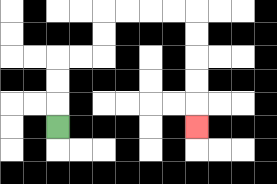{'start': '[2, 5]', 'end': '[8, 5]', 'path_directions': 'U,U,U,R,R,U,U,R,R,R,R,D,D,D,D,D', 'path_coordinates': '[[2, 5], [2, 4], [2, 3], [2, 2], [3, 2], [4, 2], [4, 1], [4, 0], [5, 0], [6, 0], [7, 0], [8, 0], [8, 1], [8, 2], [8, 3], [8, 4], [8, 5]]'}